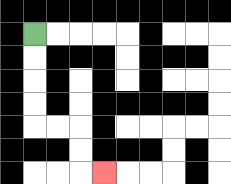{'start': '[1, 1]', 'end': '[4, 7]', 'path_directions': 'D,D,D,D,R,R,D,D,R', 'path_coordinates': '[[1, 1], [1, 2], [1, 3], [1, 4], [1, 5], [2, 5], [3, 5], [3, 6], [3, 7], [4, 7]]'}